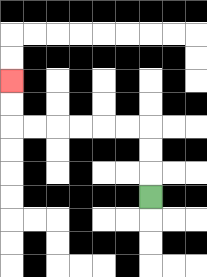{'start': '[6, 8]', 'end': '[0, 3]', 'path_directions': 'U,U,U,L,L,L,L,L,L,U,U', 'path_coordinates': '[[6, 8], [6, 7], [6, 6], [6, 5], [5, 5], [4, 5], [3, 5], [2, 5], [1, 5], [0, 5], [0, 4], [0, 3]]'}